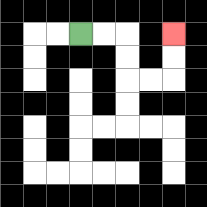{'start': '[3, 1]', 'end': '[7, 1]', 'path_directions': 'R,R,D,D,R,R,U,U', 'path_coordinates': '[[3, 1], [4, 1], [5, 1], [5, 2], [5, 3], [6, 3], [7, 3], [7, 2], [7, 1]]'}